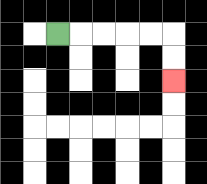{'start': '[2, 1]', 'end': '[7, 3]', 'path_directions': 'R,R,R,R,R,D,D', 'path_coordinates': '[[2, 1], [3, 1], [4, 1], [5, 1], [6, 1], [7, 1], [7, 2], [7, 3]]'}